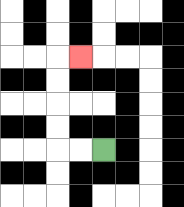{'start': '[4, 6]', 'end': '[3, 2]', 'path_directions': 'L,L,U,U,U,U,R', 'path_coordinates': '[[4, 6], [3, 6], [2, 6], [2, 5], [2, 4], [2, 3], [2, 2], [3, 2]]'}